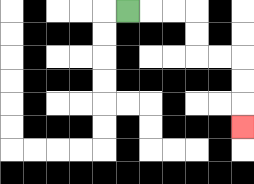{'start': '[5, 0]', 'end': '[10, 5]', 'path_directions': 'R,R,R,D,D,R,R,D,D,D', 'path_coordinates': '[[5, 0], [6, 0], [7, 0], [8, 0], [8, 1], [8, 2], [9, 2], [10, 2], [10, 3], [10, 4], [10, 5]]'}